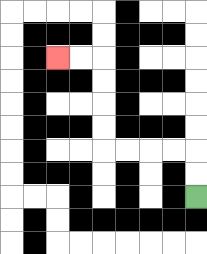{'start': '[8, 8]', 'end': '[2, 2]', 'path_directions': 'U,U,L,L,L,L,U,U,U,U,L,L', 'path_coordinates': '[[8, 8], [8, 7], [8, 6], [7, 6], [6, 6], [5, 6], [4, 6], [4, 5], [4, 4], [4, 3], [4, 2], [3, 2], [2, 2]]'}